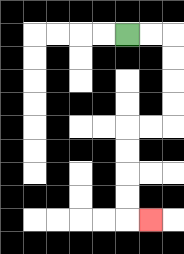{'start': '[5, 1]', 'end': '[6, 9]', 'path_directions': 'R,R,D,D,D,D,L,L,D,D,D,D,R', 'path_coordinates': '[[5, 1], [6, 1], [7, 1], [7, 2], [7, 3], [7, 4], [7, 5], [6, 5], [5, 5], [5, 6], [5, 7], [5, 8], [5, 9], [6, 9]]'}